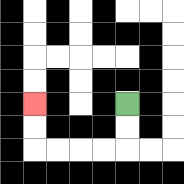{'start': '[5, 4]', 'end': '[1, 4]', 'path_directions': 'D,D,L,L,L,L,U,U', 'path_coordinates': '[[5, 4], [5, 5], [5, 6], [4, 6], [3, 6], [2, 6], [1, 6], [1, 5], [1, 4]]'}